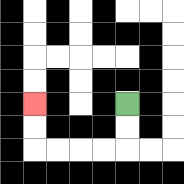{'start': '[5, 4]', 'end': '[1, 4]', 'path_directions': 'D,D,L,L,L,L,U,U', 'path_coordinates': '[[5, 4], [5, 5], [5, 6], [4, 6], [3, 6], [2, 6], [1, 6], [1, 5], [1, 4]]'}